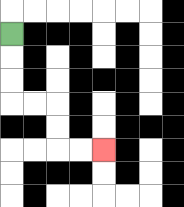{'start': '[0, 1]', 'end': '[4, 6]', 'path_directions': 'D,D,D,R,R,D,D,R,R', 'path_coordinates': '[[0, 1], [0, 2], [0, 3], [0, 4], [1, 4], [2, 4], [2, 5], [2, 6], [3, 6], [4, 6]]'}